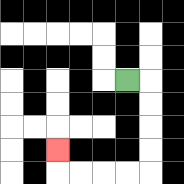{'start': '[5, 3]', 'end': '[2, 6]', 'path_directions': 'R,D,D,D,D,L,L,L,L,U', 'path_coordinates': '[[5, 3], [6, 3], [6, 4], [6, 5], [6, 6], [6, 7], [5, 7], [4, 7], [3, 7], [2, 7], [2, 6]]'}